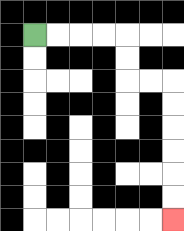{'start': '[1, 1]', 'end': '[7, 9]', 'path_directions': 'R,R,R,R,D,D,R,R,D,D,D,D,D,D', 'path_coordinates': '[[1, 1], [2, 1], [3, 1], [4, 1], [5, 1], [5, 2], [5, 3], [6, 3], [7, 3], [7, 4], [7, 5], [7, 6], [7, 7], [7, 8], [7, 9]]'}